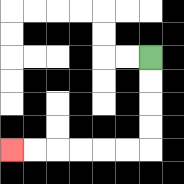{'start': '[6, 2]', 'end': '[0, 6]', 'path_directions': 'D,D,D,D,L,L,L,L,L,L', 'path_coordinates': '[[6, 2], [6, 3], [6, 4], [6, 5], [6, 6], [5, 6], [4, 6], [3, 6], [2, 6], [1, 6], [0, 6]]'}